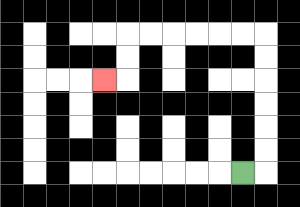{'start': '[10, 7]', 'end': '[4, 3]', 'path_directions': 'R,U,U,U,U,U,U,L,L,L,L,L,L,D,D,L', 'path_coordinates': '[[10, 7], [11, 7], [11, 6], [11, 5], [11, 4], [11, 3], [11, 2], [11, 1], [10, 1], [9, 1], [8, 1], [7, 1], [6, 1], [5, 1], [5, 2], [5, 3], [4, 3]]'}